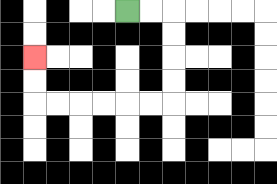{'start': '[5, 0]', 'end': '[1, 2]', 'path_directions': 'R,R,D,D,D,D,L,L,L,L,L,L,U,U', 'path_coordinates': '[[5, 0], [6, 0], [7, 0], [7, 1], [7, 2], [7, 3], [7, 4], [6, 4], [5, 4], [4, 4], [3, 4], [2, 4], [1, 4], [1, 3], [1, 2]]'}